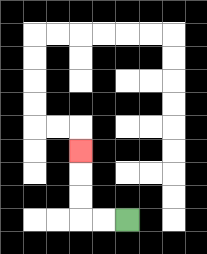{'start': '[5, 9]', 'end': '[3, 6]', 'path_directions': 'L,L,U,U,U', 'path_coordinates': '[[5, 9], [4, 9], [3, 9], [3, 8], [3, 7], [3, 6]]'}